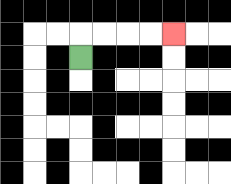{'start': '[3, 2]', 'end': '[7, 1]', 'path_directions': 'U,R,R,R,R', 'path_coordinates': '[[3, 2], [3, 1], [4, 1], [5, 1], [6, 1], [7, 1]]'}